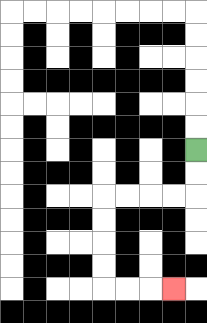{'start': '[8, 6]', 'end': '[7, 12]', 'path_directions': 'D,D,L,L,L,L,D,D,D,D,R,R,R', 'path_coordinates': '[[8, 6], [8, 7], [8, 8], [7, 8], [6, 8], [5, 8], [4, 8], [4, 9], [4, 10], [4, 11], [4, 12], [5, 12], [6, 12], [7, 12]]'}